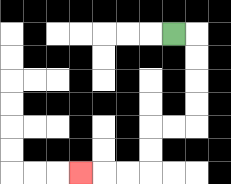{'start': '[7, 1]', 'end': '[3, 7]', 'path_directions': 'R,D,D,D,D,L,L,D,D,L,L,L', 'path_coordinates': '[[7, 1], [8, 1], [8, 2], [8, 3], [8, 4], [8, 5], [7, 5], [6, 5], [6, 6], [6, 7], [5, 7], [4, 7], [3, 7]]'}